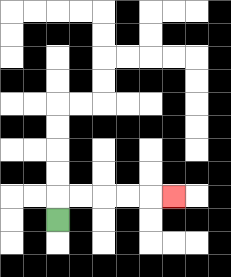{'start': '[2, 9]', 'end': '[7, 8]', 'path_directions': 'U,R,R,R,R,R', 'path_coordinates': '[[2, 9], [2, 8], [3, 8], [4, 8], [5, 8], [6, 8], [7, 8]]'}